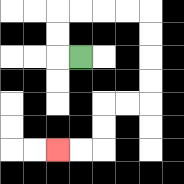{'start': '[3, 2]', 'end': '[2, 6]', 'path_directions': 'L,U,U,R,R,R,R,D,D,D,D,L,L,D,D,L,L', 'path_coordinates': '[[3, 2], [2, 2], [2, 1], [2, 0], [3, 0], [4, 0], [5, 0], [6, 0], [6, 1], [6, 2], [6, 3], [6, 4], [5, 4], [4, 4], [4, 5], [4, 6], [3, 6], [2, 6]]'}